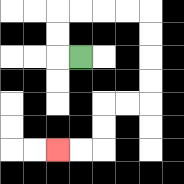{'start': '[3, 2]', 'end': '[2, 6]', 'path_directions': 'L,U,U,R,R,R,R,D,D,D,D,L,L,D,D,L,L', 'path_coordinates': '[[3, 2], [2, 2], [2, 1], [2, 0], [3, 0], [4, 0], [5, 0], [6, 0], [6, 1], [6, 2], [6, 3], [6, 4], [5, 4], [4, 4], [4, 5], [4, 6], [3, 6], [2, 6]]'}